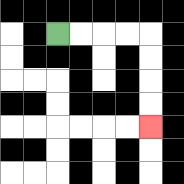{'start': '[2, 1]', 'end': '[6, 5]', 'path_directions': 'R,R,R,R,D,D,D,D', 'path_coordinates': '[[2, 1], [3, 1], [4, 1], [5, 1], [6, 1], [6, 2], [6, 3], [6, 4], [6, 5]]'}